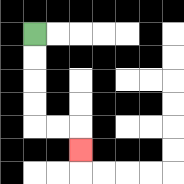{'start': '[1, 1]', 'end': '[3, 6]', 'path_directions': 'D,D,D,D,R,R,D', 'path_coordinates': '[[1, 1], [1, 2], [1, 3], [1, 4], [1, 5], [2, 5], [3, 5], [3, 6]]'}